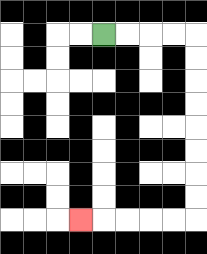{'start': '[4, 1]', 'end': '[3, 9]', 'path_directions': 'R,R,R,R,D,D,D,D,D,D,D,D,L,L,L,L,L', 'path_coordinates': '[[4, 1], [5, 1], [6, 1], [7, 1], [8, 1], [8, 2], [8, 3], [8, 4], [8, 5], [8, 6], [8, 7], [8, 8], [8, 9], [7, 9], [6, 9], [5, 9], [4, 9], [3, 9]]'}